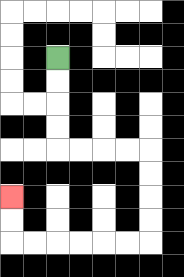{'start': '[2, 2]', 'end': '[0, 8]', 'path_directions': 'D,D,D,D,R,R,R,R,D,D,D,D,L,L,L,L,L,L,U,U', 'path_coordinates': '[[2, 2], [2, 3], [2, 4], [2, 5], [2, 6], [3, 6], [4, 6], [5, 6], [6, 6], [6, 7], [6, 8], [6, 9], [6, 10], [5, 10], [4, 10], [3, 10], [2, 10], [1, 10], [0, 10], [0, 9], [0, 8]]'}